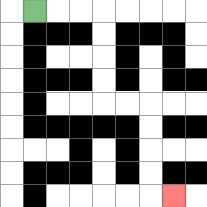{'start': '[1, 0]', 'end': '[7, 8]', 'path_directions': 'R,R,R,D,D,D,D,R,R,D,D,D,D,R', 'path_coordinates': '[[1, 0], [2, 0], [3, 0], [4, 0], [4, 1], [4, 2], [4, 3], [4, 4], [5, 4], [6, 4], [6, 5], [6, 6], [6, 7], [6, 8], [7, 8]]'}